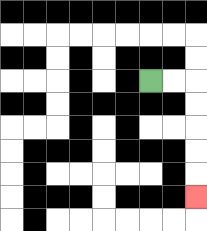{'start': '[6, 3]', 'end': '[8, 8]', 'path_directions': 'R,R,D,D,D,D,D', 'path_coordinates': '[[6, 3], [7, 3], [8, 3], [8, 4], [8, 5], [8, 6], [8, 7], [8, 8]]'}